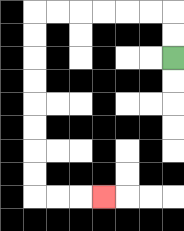{'start': '[7, 2]', 'end': '[4, 8]', 'path_directions': 'U,U,L,L,L,L,L,L,D,D,D,D,D,D,D,D,R,R,R', 'path_coordinates': '[[7, 2], [7, 1], [7, 0], [6, 0], [5, 0], [4, 0], [3, 0], [2, 0], [1, 0], [1, 1], [1, 2], [1, 3], [1, 4], [1, 5], [1, 6], [1, 7], [1, 8], [2, 8], [3, 8], [4, 8]]'}